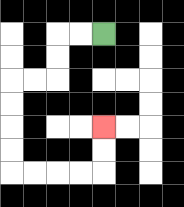{'start': '[4, 1]', 'end': '[4, 5]', 'path_directions': 'L,L,D,D,L,L,D,D,D,D,R,R,R,R,U,U', 'path_coordinates': '[[4, 1], [3, 1], [2, 1], [2, 2], [2, 3], [1, 3], [0, 3], [0, 4], [0, 5], [0, 6], [0, 7], [1, 7], [2, 7], [3, 7], [4, 7], [4, 6], [4, 5]]'}